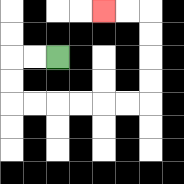{'start': '[2, 2]', 'end': '[4, 0]', 'path_directions': 'L,L,D,D,R,R,R,R,R,R,U,U,U,U,L,L', 'path_coordinates': '[[2, 2], [1, 2], [0, 2], [0, 3], [0, 4], [1, 4], [2, 4], [3, 4], [4, 4], [5, 4], [6, 4], [6, 3], [6, 2], [6, 1], [6, 0], [5, 0], [4, 0]]'}